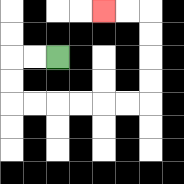{'start': '[2, 2]', 'end': '[4, 0]', 'path_directions': 'L,L,D,D,R,R,R,R,R,R,U,U,U,U,L,L', 'path_coordinates': '[[2, 2], [1, 2], [0, 2], [0, 3], [0, 4], [1, 4], [2, 4], [3, 4], [4, 4], [5, 4], [6, 4], [6, 3], [6, 2], [6, 1], [6, 0], [5, 0], [4, 0]]'}